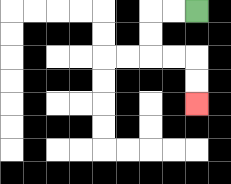{'start': '[8, 0]', 'end': '[8, 4]', 'path_directions': 'L,L,D,D,R,R,D,D', 'path_coordinates': '[[8, 0], [7, 0], [6, 0], [6, 1], [6, 2], [7, 2], [8, 2], [8, 3], [8, 4]]'}